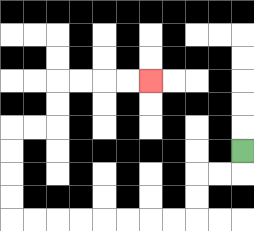{'start': '[10, 6]', 'end': '[6, 3]', 'path_directions': 'D,L,L,D,D,L,L,L,L,L,L,L,L,U,U,U,U,R,R,U,U,R,R,R,R', 'path_coordinates': '[[10, 6], [10, 7], [9, 7], [8, 7], [8, 8], [8, 9], [7, 9], [6, 9], [5, 9], [4, 9], [3, 9], [2, 9], [1, 9], [0, 9], [0, 8], [0, 7], [0, 6], [0, 5], [1, 5], [2, 5], [2, 4], [2, 3], [3, 3], [4, 3], [5, 3], [6, 3]]'}